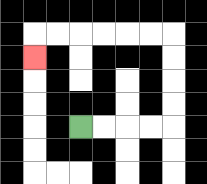{'start': '[3, 5]', 'end': '[1, 2]', 'path_directions': 'R,R,R,R,U,U,U,U,L,L,L,L,L,L,D', 'path_coordinates': '[[3, 5], [4, 5], [5, 5], [6, 5], [7, 5], [7, 4], [7, 3], [7, 2], [7, 1], [6, 1], [5, 1], [4, 1], [3, 1], [2, 1], [1, 1], [1, 2]]'}